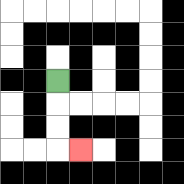{'start': '[2, 3]', 'end': '[3, 6]', 'path_directions': 'D,D,D,R', 'path_coordinates': '[[2, 3], [2, 4], [2, 5], [2, 6], [3, 6]]'}